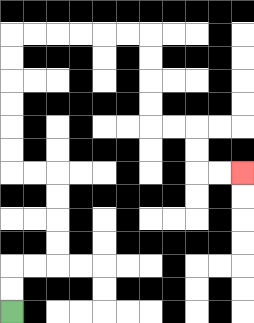{'start': '[0, 13]', 'end': '[10, 7]', 'path_directions': 'U,U,R,R,U,U,U,U,L,L,U,U,U,U,U,U,R,R,R,R,R,R,D,D,D,D,R,R,D,D,R,R', 'path_coordinates': '[[0, 13], [0, 12], [0, 11], [1, 11], [2, 11], [2, 10], [2, 9], [2, 8], [2, 7], [1, 7], [0, 7], [0, 6], [0, 5], [0, 4], [0, 3], [0, 2], [0, 1], [1, 1], [2, 1], [3, 1], [4, 1], [5, 1], [6, 1], [6, 2], [6, 3], [6, 4], [6, 5], [7, 5], [8, 5], [8, 6], [8, 7], [9, 7], [10, 7]]'}